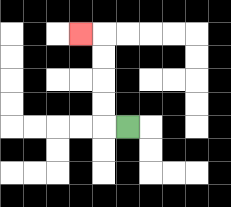{'start': '[5, 5]', 'end': '[3, 1]', 'path_directions': 'L,U,U,U,U,L', 'path_coordinates': '[[5, 5], [4, 5], [4, 4], [4, 3], [4, 2], [4, 1], [3, 1]]'}